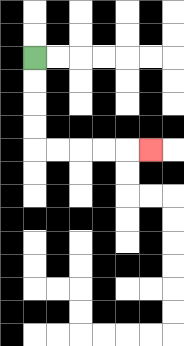{'start': '[1, 2]', 'end': '[6, 6]', 'path_directions': 'D,D,D,D,R,R,R,R,R', 'path_coordinates': '[[1, 2], [1, 3], [1, 4], [1, 5], [1, 6], [2, 6], [3, 6], [4, 6], [5, 6], [6, 6]]'}